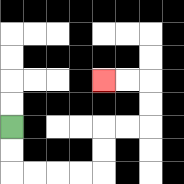{'start': '[0, 5]', 'end': '[4, 3]', 'path_directions': 'D,D,R,R,R,R,U,U,R,R,U,U,L,L', 'path_coordinates': '[[0, 5], [0, 6], [0, 7], [1, 7], [2, 7], [3, 7], [4, 7], [4, 6], [4, 5], [5, 5], [6, 5], [6, 4], [6, 3], [5, 3], [4, 3]]'}